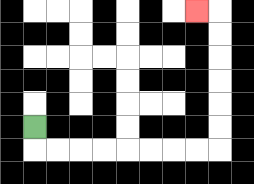{'start': '[1, 5]', 'end': '[8, 0]', 'path_directions': 'D,R,R,R,R,R,R,R,R,U,U,U,U,U,U,L', 'path_coordinates': '[[1, 5], [1, 6], [2, 6], [3, 6], [4, 6], [5, 6], [6, 6], [7, 6], [8, 6], [9, 6], [9, 5], [9, 4], [9, 3], [9, 2], [9, 1], [9, 0], [8, 0]]'}